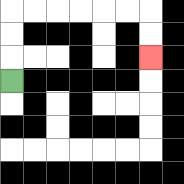{'start': '[0, 3]', 'end': '[6, 2]', 'path_directions': 'U,U,U,R,R,R,R,R,R,D,D', 'path_coordinates': '[[0, 3], [0, 2], [0, 1], [0, 0], [1, 0], [2, 0], [3, 0], [4, 0], [5, 0], [6, 0], [6, 1], [6, 2]]'}